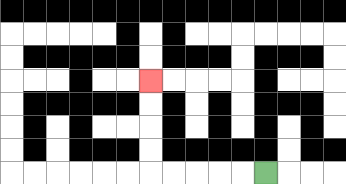{'start': '[11, 7]', 'end': '[6, 3]', 'path_directions': 'L,L,L,L,L,U,U,U,U', 'path_coordinates': '[[11, 7], [10, 7], [9, 7], [8, 7], [7, 7], [6, 7], [6, 6], [6, 5], [6, 4], [6, 3]]'}